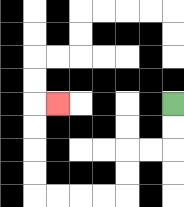{'start': '[7, 4]', 'end': '[2, 4]', 'path_directions': 'D,D,L,L,D,D,L,L,L,L,U,U,U,U,R', 'path_coordinates': '[[7, 4], [7, 5], [7, 6], [6, 6], [5, 6], [5, 7], [5, 8], [4, 8], [3, 8], [2, 8], [1, 8], [1, 7], [1, 6], [1, 5], [1, 4], [2, 4]]'}